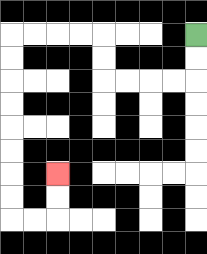{'start': '[8, 1]', 'end': '[2, 7]', 'path_directions': 'D,D,L,L,L,L,U,U,L,L,L,L,D,D,D,D,D,D,D,D,R,R,U,U', 'path_coordinates': '[[8, 1], [8, 2], [8, 3], [7, 3], [6, 3], [5, 3], [4, 3], [4, 2], [4, 1], [3, 1], [2, 1], [1, 1], [0, 1], [0, 2], [0, 3], [0, 4], [0, 5], [0, 6], [0, 7], [0, 8], [0, 9], [1, 9], [2, 9], [2, 8], [2, 7]]'}